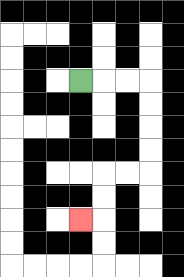{'start': '[3, 3]', 'end': '[3, 9]', 'path_directions': 'R,R,R,D,D,D,D,L,L,D,D,L', 'path_coordinates': '[[3, 3], [4, 3], [5, 3], [6, 3], [6, 4], [6, 5], [6, 6], [6, 7], [5, 7], [4, 7], [4, 8], [4, 9], [3, 9]]'}